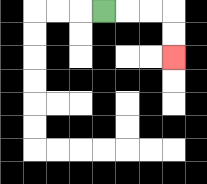{'start': '[4, 0]', 'end': '[7, 2]', 'path_directions': 'R,R,R,D,D', 'path_coordinates': '[[4, 0], [5, 0], [6, 0], [7, 0], [7, 1], [7, 2]]'}